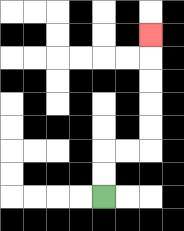{'start': '[4, 8]', 'end': '[6, 1]', 'path_directions': 'U,U,R,R,U,U,U,U,U', 'path_coordinates': '[[4, 8], [4, 7], [4, 6], [5, 6], [6, 6], [6, 5], [6, 4], [6, 3], [6, 2], [6, 1]]'}